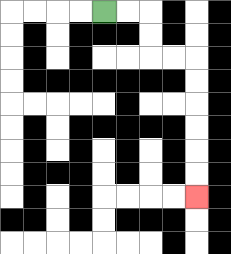{'start': '[4, 0]', 'end': '[8, 8]', 'path_directions': 'R,R,D,D,R,R,D,D,D,D,D,D', 'path_coordinates': '[[4, 0], [5, 0], [6, 0], [6, 1], [6, 2], [7, 2], [8, 2], [8, 3], [8, 4], [8, 5], [8, 6], [8, 7], [8, 8]]'}